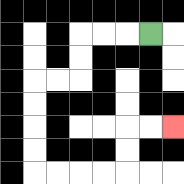{'start': '[6, 1]', 'end': '[7, 5]', 'path_directions': 'L,L,L,D,D,L,L,D,D,D,D,R,R,R,R,U,U,R,R', 'path_coordinates': '[[6, 1], [5, 1], [4, 1], [3, 1], [3, 2], [3, 3], [2, 3], [1, 3], [1, 4], [1, 5], [1, 6], [1, 7], [2, 7], [3, 7], [4, 7], [5, 7], [5, 6], [5, 5], [6, 5], [7, 5]]'}